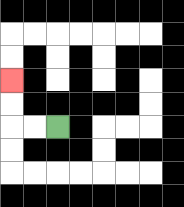{'start': '[2, 5]', 'end': '[0, 3]', 'path_directions': 'L,L,U,U', 'path_coordinates': '[[2, 5], [1, 5], [0, 5], [0, 4], [0, 3]]'}